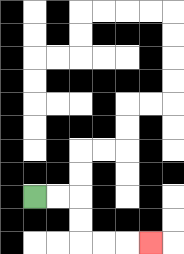{'start': '[1, 8]', 'end': '[6, 10]', 'path_directions': 'R,R,D,D,R,R,R', 'path_coordinates': '[[1, 8], [2, 8], [3, 8], [3, 9], [3, 10], [4, 10], [5, 10], [6, 10]]'}